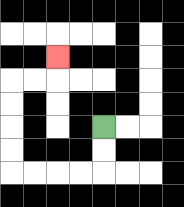{'start': '[4, 5]', 'end': '[2, 2]', 'path_directions': 'D,D,L,L,L,L,U,U,U,U,R,R,U', 'path_coordinates': '[[4, 5], [4, 6], [4, 7], [3, 7], [2, 7], [1, 7], [0, 7], [0, 6], [0, 5], [0, 4], [0, 3], [1, 3], [2, 3], [2, 2]]'}